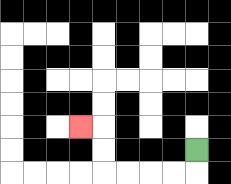{'start': '[8, 6]', 'end': '[3, 5]', 'path_directions': 'D,L,L,L,L,U,U,L', 'path_coordinates': '[[8, 6], [8, 7], [7, 7], [6, 7], [5, 7], [4, 7], [4, 6], [4, 5], [3, 5]]'}